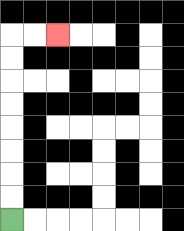{'start': '[0, 9]', 'end': '[2, 1]', 'path_directions': 'U,U,U,U,U,U,U,U,R,R', 'path_coordinates': '[[0, 9], [0, 8], [0, 7], [0, 6], [0, 5], [0, 4], [0, 3], [0, 2], [0, 1], [1, 1], [2, 1]]'}